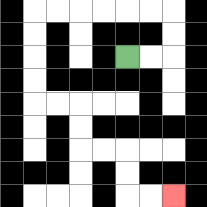{'start': '[5, 2]', 'end': '[7, 8]', 'path_directions': 'R,R,U,U,L,L,L,L,L,L,D,D,D,D,R,R,D,D,R,R,D,D,R,R', 'path_coordinates': '[[5, 2], [6, 2], [7, 2], [7, 1], [7, 0], [6, 0], [5, 0], [4, 0], [3, 0], [2, 0], [1, 0], [1, 1], [1, 2], [1, 3], [1, 4], [2, 4], [3, 4], [3, 5], [3, 6], [4, 6], [5, 6], [5, 7], [5, 8], [6, 8], [7, 8]]'}